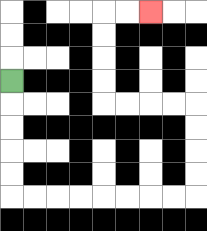{'start': '[0, 3]', 'end': '[6, 0]', 'path_directions': 'D,D,D,D,D,R,R,R,R,R,R,R,R,U,U,U,U,L,L,L,L,U,U,U,U,R,R', 'path_coordinates': '[[0, 3], [0, 4], [0, 5], [0, 6], [0, 7], [0, 8], [1, 8], [2, 8], [3, 8], [4, 8], [5, 8], [6, 8], [7, 8], [8, 8], [8, 7], [8, 6], [8, 5], [8, 4], [7, 4], [6, 4], [5, 4], [4, 4], [4, 3], [4, 2], [4, 1], [4, 0], [5, 0], [6, 0]]'}